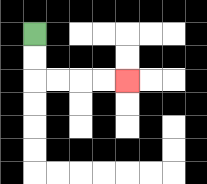{'start': '[1, 1]', 'end': '[5, 3]', 'path_directions': 'D,D,R,R,R,R', 'path_coordinates': '[[1, 1], [1, 2], [1, 3], [2, 3], [3, 3], [4, 3], [5, 3]]'}